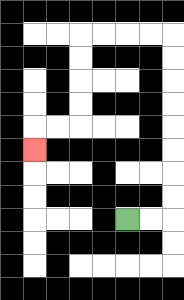{'start': '[5, 9]', 'end': '[1, 6]', 'path_directions': 'R,R,U,U,U,U,U,U,U,U,L,L,L,L,D,D,D,D,L,L,D', 'path_coordinates': '[[5, 9], [6, 9], [7, 9], [7, 8], [7, 7], [7, 6], [7, 5], [7, 4], [7, 3], [7, 2], [7, 1], [6, 1], [5, 1], [4, 1], [3, 1], [3, 2], [3, 3], [3, 4], [3, 5], [2, 5], [1, 5], [1, 6]]'}